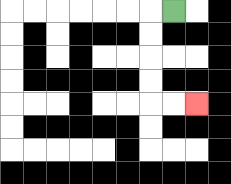{'start': '[7, 0]', 'end': '[8, 4]', 'path_directions': 'L,D,D,D,D,R,R', 'path_coordinates': '[[7, 0], [6, 0], [6, 1], [6, 2], [6, 3], [6, 4], [7, 4], [8, 4]]'}